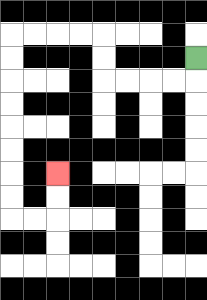{'start': '[8, 2]', 'end': '[2, 7]', 'path_directions': 'D,L,L,L,L,U,U,L,L,L,L,D,D,D,D,D,D,D,D,R,R,U,U', 'path_coordinates': '[[8, 2], [8, 3], [7, 3], [6, 3], [5, 3], [4, 3], [4, 2], [4, 1], [3, 1], [2, 1], [1, 1], [0, 1], [0, 2], [0, 3], [0, 4], [0, 5], [0, 6], [0, 7], [0, 8], [0, 9], [1, 9], [2, 9], [2, 8], [2, 7]]'}